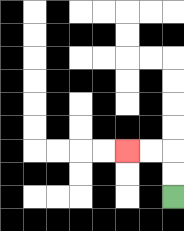{'start': '[7, 8]', 'end': '[5, 6]', 'path_directions': 'U,U,L,L', 'path_coordinates': '[[7, 8], [7, 7], [7, 6], [6, 6], [5, 6]]'}